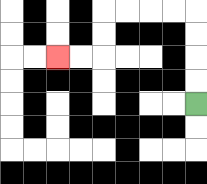{'start': '[8, 4]', 'end': '[2, 2]', 'path_directions': 'U,U,U,U,L,L,L,L,D,D,L,L', 'path_coordinates': '[[8, 4], [8, 3], [8, 2], [8, 1], [8, 0], [7, 0], [6, 0], [5, 0], [4, 0], [4, 1], [4, 2], [3, 2], [2, 2]]'}